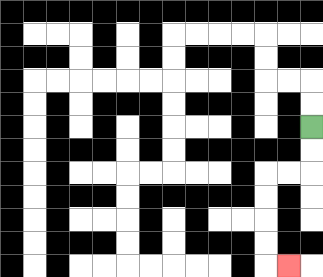{'start': '[13, 5]', 'end': '[12, 11]', 'path_directions': 'D,D,L,L,D,D,D,D,R', 'path_coordinates': '[[13, 5], [13, 6], [13, 7], [12, 7], [11, 7], [11, 8], [11, 9], [11, 10], [11, 11], [12, 11]]'}